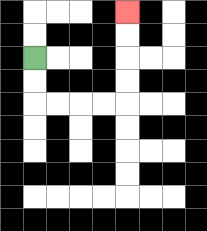{'start': '[1, 2]', 'end': '[5, 0]', 'path_directions': 'D,D,R,R,R,R,U,U,U,U', 'path_coordinates': '[[1, 2], [1, 3], [1, 4], [2, 4], [3, 4], [4, 4], [5, 4], [5, 3], [5, 2], [5, 1], [5, 0]]'}